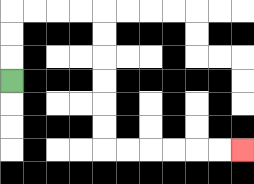{'start': '[0, 3]', 'end': '[10, 6]', 'path_directions': 'U,U,U,R,R,R,R,D,D,D,D,D,D,R,R,R,R,R,R', 'path_coordinates': '[[0, 3], [0, 2], [0, 1], [0, 0], [1, 0], [2, 0], [3, 0], [4, 0], [4, 1], [4, 2], [4, 3], [4, 4], [4, 5], [4, 6], [5, 6], [6, 6], [7, 6], [8, 6], [9, 6], [10, 6]]'}